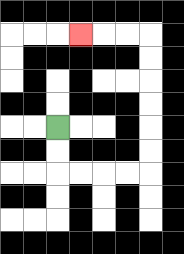{'start': '[2, 5]', 'end': '[3, 1]', 'path_directions': 'D,D,R,R,R,R,U,U,U,U,U,U,L,L,L', 'path_coordinates': '[[2, 5], [2, 6], [2, 7], [3, 7], [4, 7], [5, 7], [6, 7], [6, 6], [6, 5], [6, 4], [6, 3], [6, 2], [6, 1], [5, 1], [4, 1], [3, 1]]'}